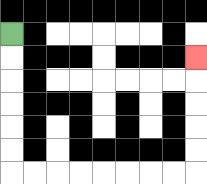{'start': '[0, 1]', 'end': '[8, 2]', 'path_directions': 'D,D,D,D,D,D,R,R,R,R,R,R,R,R,U,U,U,U,U', 'path_coordinates': '[[0, 1], [0, 2], [0, 3], [0, 4], [0, 5], [0, 6], [0, 7], [1, 7], [2, 7], [3, 7], [4, 7], [5, 7], [6, 7], [7, 7], [8, 7], [8, 6], [8, 5], [8, 4], [8, 3], [8, 2]]'}